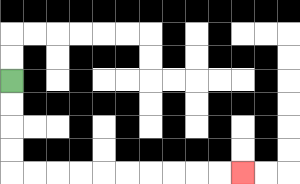{'start': '[0, 3]', 'end': '[10, 7]', 'path_directions': 'D,D,D,D,R,R,R,R,R,R,R,R,R,R', 'path_coordinates': '[[0, 3], [0, 4], [0, 5], [0, 6], [0, 7], [1, 7], [2, 7], [3, 7], [4, 7], [5, 7], [6, 7], [7, 7], [8, 7], [9, 7], [10, 7]]'}